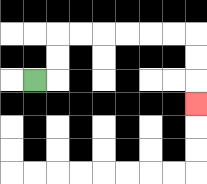{'start': '[1, 3]', 'end': '[8, 4]', 'path_directions': 'R,U,U,R,R,R,R,R,R,D,D,D', 'path_coordinates': '[[1, 3], [2, 3], [2, 2], [2, 1], [3, 1], [4, 1], [5, 1], [6, 1], [7, 1], [8, 1], [8, 2], [8, 3], [8, 4]]'}